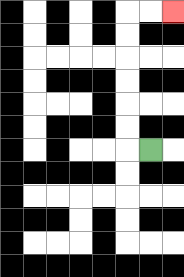{'start': '[6, 6]', 'end': '[7, 0]', 'path_directions': 'L,U,U,U,U,U,U,R,R', 'path_coordinates': '[[6, 6], [5, 6], [5, 5], [5, 4], [5, 3], [5, 2], [5, 1], [5, 0], [6, 0], [7, 0]]'}